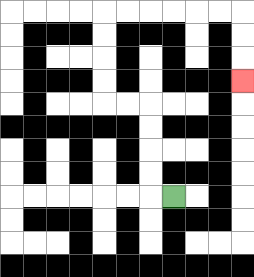{'start': '[7, 8]', 'end': '[10, 3]', 'path_directions': 'L,U,U,U,U,L,L,U,U,U,U,R,R,R,R,R,R,D,D,D', 'path_coordinates': '[[7, 8], [6, 8], [6, 7], [6, 6], [6, 5], [6, 4], [5, 4], [4, 4], [4, 3], [4, 2], [4, 1], [4, 0], [5, 0], [6, 0], [7, 0], [8, 0], [9, 0], [10, 0], [10, 1], [10, 2], [10, 3]]'}